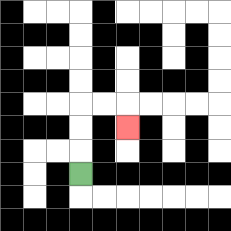{'start': '[3, 7]', 'end': '[5, 5]', 'path_directions': 'U,U,U,R,R,D', 'path_coordinates': '[[3, 7], [3, 6], [3, 5], [3, 4], [4, 4], [5, 4], [5, 5]]'}